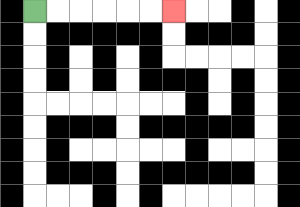{'start': '[1, 0]', 'end': '[7, 0]', 'path_directions': 'R,R,R,R,R,R', 'path_coordinates': '[[1, 0], [2, 0], [3, 0], [4, 0], [5, 0], [6, 0], [7, 0]]'}